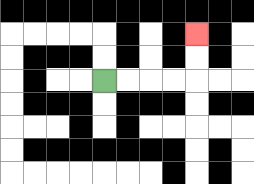{'start': '[4, 3]', 'end': '[8, 1]', 'path_directions': 'R,R,R,R,U,U', 'path_coordinates': '[[4, 3], [5, 3], [6, 3], [7, 3], [8, 3], [8, 2], [8, 1]]'}